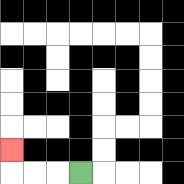{'start': '[3, 7]', 'end': '[0, 6]', 'path_directions': 'L,L,L,U', 'path_coordinates': '[[3, 7], [2, 7], [1, 7], [0, 7], [0, 6]]'}